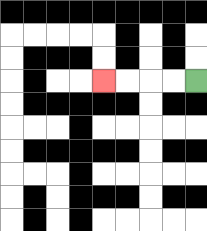{'start': '[8, 3]', 'end': '[4, 3]', 'path_directions': 'L,L,L,L', 'path_coordinates': '[[8, 3], [7, 3], [6, 3], [5, 3], [4, 3]]'}